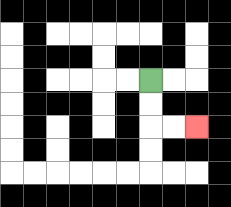{'start': '[6, 3]', 'end': '[8, 5]', 'path_directions': 'D,D,R,R', 'path_coordinates': '[[6, 3], [6, 4], [6, 5], [7, 5], [8, 5]]'}